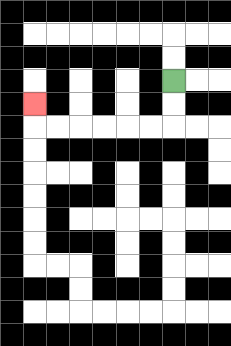{'start': '[7, 3]', 'end': '[1, 4]', 'path_directions': 'D,D,L,L,L,L,L,L,U', 'path_coordinates': '[[7, 3], [7, 4], [7, 5], [6, 5], [5, 5], [4, 5], [3, 5], [2, 5], [1, 5], [1, 4]]'}